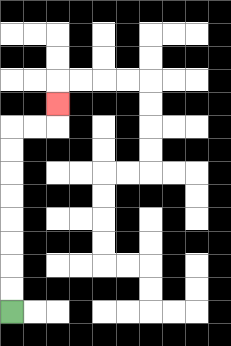{'start': '[0, 13]', 'end': '[2, 4]', 'path_directions': 'U,U,U,U,U,U,U,U,R,R,U', 'path_coordinates': '[[0, 13], [0, 12], [0, 11], [0, 10], [0, 9], [0, 8], [0, 7], [0, 6], [0, 5], [1, 5], [2, 5], [2, 4]]'}